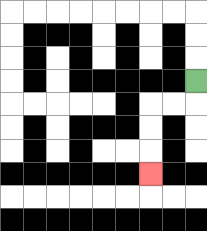{'start': '[8, 3]', 'end': '[6, 7]', 'path_directions': 'D,L,L,D,D,D', 'path_coordinates': '[[8, 3], [8, 4], [7, 4], [6, 4], [6, 5], [6, 6], [6, 7]]'}